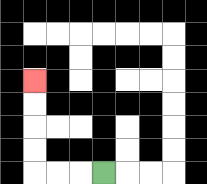{'start': '[4, 7]', 'end': '[1, 3]', 'path_directions': 'L,L,L,U,U,U,U', 'path_coordinates': '[[4, 7], [3, 7], [2, 7], [1, 7], [1, 6], [1, 5], [1, 4], [1, 3]]'}